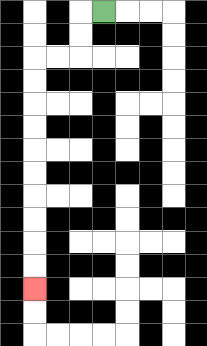{'start': '[4, 0]', 'end': '[1, 12]', 'path_directions': 'L,D,D,L,L,D,D,D,D,D,D,D,D,D,D', 'path_coordinates': '[[4, 0], [3, 0], [3, 1], [3, 2], [2, 2], [1, 2], [1, 3], [1, 4], [1, 5], [1, 6], [1, 7], [1, 8], [1, 9], [1, 10], [1, 11], [1, 12]]'}